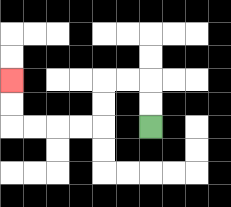{'start': '[6, 5]', 'end': '[0, 3]', 'path_directions': 'U,U,L,L,D,D,L,L,L,L,U,U', 'path_coordinates': '[[6, 5], [6, 4], [6, 3], [5, 3], [4, 3], [4, 4], [4, 5], [3, 5], [2, 5], [1, 5], [0, 5], [0, 4], [0, 3]]'}